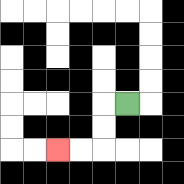{'start': '[5, 4]', 'end': '[2, 6]', 'path_directions': 'L,D,D,L,L', 'path_coordinates': '[[5, 4], [4, 4], [4, 5], [4, 6], [3, 6], [2, 6]]'}